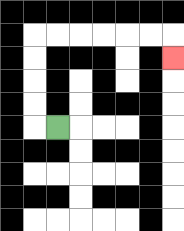{'start': '[2, 5]', 'end': '[7, 2]', 'path_directions': 'L,U,U,U,U,R,R,R,R,R,R,D', 'path_coordinates': '[[2, 5], [1, 5], [1, 4], [1, 3], [1, 2], [1, 1], [2, 1], [3, 1], [4, 1], [5, 1], [6, 1], [7, 1], [7, 2]]'}